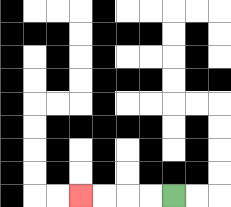{'start': '[7, 8]', 'end': '[3, 8]', 'path_directions': 'L,L,L,L', 'path_coordinates': '[[7, 8], [6, 8], [5, 8], [4, 8], [3, 8]]'}